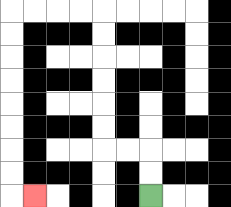{'start': '[6, 8]', 'end': '[1, 8]', 'path_directions': 'U,U,L,L,U,U,U,U,U,U,L,L,L,L,D,D,D,D,D,D,D,D,R', 'path_coordinates': '[[6, 8], [6, 7], [6, 6], [5, 6], [4, 6], [4, 5], [4, 4], [4, 3], [4, 2], [4, 1], [4, 0], [3, 0], [2, 0], [1, 0], [0, 0], [0, 1], [0, 2], [0, 3], [0, 4], [0, 5], [0, 6], [0, 7], [0, 8], [1, 8]]'}